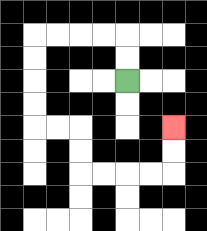{'start': '[5, 3]', 'end': '[7, 5]', 'path_directions': 'U,U,L,L,L,L,D,D,D,D,R,R,D,D,R,R,R,R,U,U', 'path_coordinates': '[[5, 3], [5, 2], [5, 1], [4, 1], [3, 1], [2, 1], [1, 1], [1, 2], [1, 3], [1, 4], [1, 5], [2, 5], [3, 5], [3, 6], [3, 7], [4, 7], [5, 7], [6, 7], [7, 7], [7, 6], [7, 5]]'}